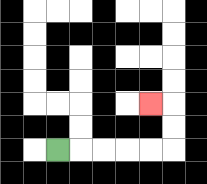{'start': '[2, 6]', 'end': '[6, 4]', 'path_directions': 'R,R,R,R,R,U,U,L', 'path_coordinates': '[[2, 6], [3, 6], [4, 6], [5, 6], [6, 6], [7, 6], [7, 5], [7, 4], [6, 4]]'}